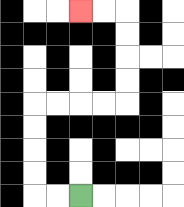{'start': '[3, 8]', 'end': '[3, 0]', 'path_directions': 'L,L,U,U,U,U,R,R,R,R,U,U,U,U,L,L', 'path_coordinates': '[[3, 8], [2, 8], [1, 8], [1, 7], [1, 6], [1, 5], [1, 4], [2, 4], [3, 4], [4, 4], [5, 4], [5, 3], [5, 2], [5, 1], [5, 0], [4, 0], [3, 0]]'}